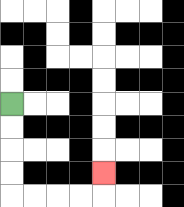{'start': '[0, 4]', 'end': '[4, 7]', 'path_directions': 'D,D,D,D,R,R,R,R,U', 'path_coordinates': '[[0, 4], [0, 5], [0, 6], [0, 7], [0, 8], [1, 8], [2, 8], [3, 8], [4, 8], [4, 7]]'}